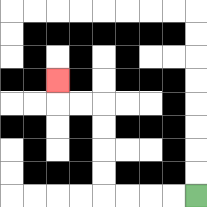{'start': '[8, 8]', 'end': '[2, 3]', 'path_directions': 'L,L,L,L,U,U,U,U,L,L,U', 'path_coordinates': '[[8, 8], [7, 8], [6, 8], [5, 8], [4, 8], [4, 7], [4, 6], [4, 5], [4, 4], [3, 4], [2, 4], [2, 3]]'}